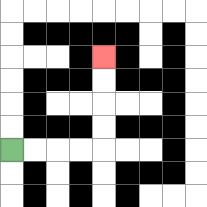{'start': '[0, 6]', 'end': '[4, 2]', 'path_directions': 'R,R,R,R,U,U,U,U', 'path_coordinates': '[[0, 6], [1, 6], [2, 6], [3, 6], [4, 6], [4, 5], [4, 4], [4, 3], [4, 2]]'}